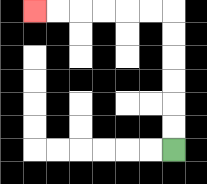{'start': '[7, 6]', 'end': '[1, 0]', 'path_directions': 'U,U,U,U,U,U,L,L,L,L,L,L', 'path_coordinates': '[[7, 6], [7, 5], [7, 4], [7, 3], [7, 2], [7, 1], [7, 0], [6, 0], [5, 0], [4, 0], [3, 0], [2, 0], [1, 0]]'}